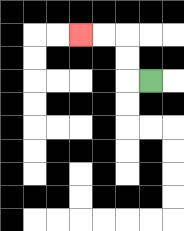{'start': '[6, 3]', 'end': '[3, 1]', 'path_directions': 'L,U,U,L,L', 'path_coordinates': '[[6, 3], [5, 3], [5, 2], [5, 1], [4, 1], [3, 1]]'}